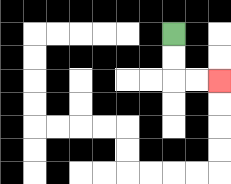{'start': '[7, 1]', 'end': '[9, 3]', 'path_directions': 'D,D,R,R', 'path_coordinates': '[[7, 1], [7, 2], [7, 3], [8, 3], [9, 3]]'}